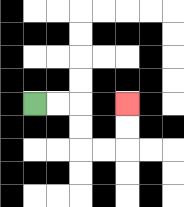{'start': '[1, 4]', 'end': '[5, 4]', 'path_directions': 'R,R,D,D,R,R,U,U', 'path_coordinates': '[[1, 4], [2, 4], [3, 4], [3, 5], [3, 6], [4, 6], [5, 6], [5, 5], [5, 4]]'}